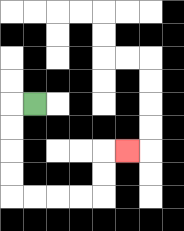{'start': '[1, 4]', 'end': '[5, 6]', 'path_directions': 'L,D,D,D,D,R,R,R,R,U,U,R', 'path_coordinates': '[[1, 4], [0, 4], [0, 5], [0, 6], [0, 7], [0, 8], [1, 8], [2, 8], [3, 8], [4, 8], [4, 7], [4, 6], [5, 6]]'}